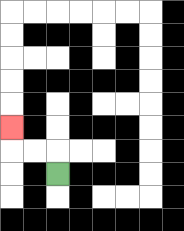{'start': '[2, 7]', 'end': '[0, 5]', 'path_directions': 'U,L,L,U', 'path_coordinates': '[[2, 7], [2, 6], [1, 6], [0, 6], [0, 5]]'}